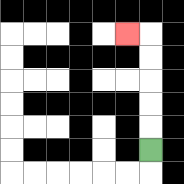{'start': '[6, 6]', 'end': '[5, 1]', 'path_directions': 'U,U,U,U,U,L', 'path_coordinates': '[[6, 6], [6, 5], [6, 4], [6, 3], [6, 2], [6, 1], [5, 1]]'}